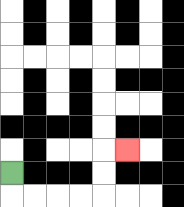{'start': '[0, 7]', 'end': '[5, 6]', 'path_directions': 'D,R,R,R,R,U,U,R', 'path_coordinates': '[[0, 7], [0, 8], [1, 8], [2, 8], [3, 8], [4, 8], [4, 7], [4, 6], [5, 6]]'}